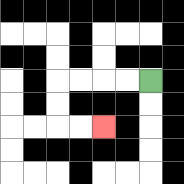{'start': '[6, 3]', 'end': '[4, 5]', 'path_directions': 'L,L,L,L,D,D,R,R', 'path_coordinates': '[[6, 3], [5, 3], [4, 3], [3, 3], [2, 3], [2, 4], [2, 5], [3, 5], [4, 5]]'}